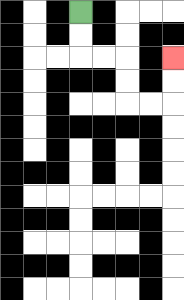{'start': '[3, 0]', 'end': '[7, 2]', 'path_directions': 'D,D,R,R,D,D,R,R,U,U', 'path_coordinates': '[[3, 0], [3, 1], [3, 2], [4, 2], [5, 2], [5, 3], [5, 4], [6, 4], [7, 4], [7, 3], [7, 2]]'}